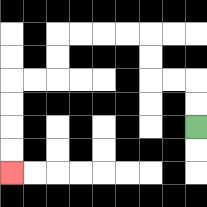{'start': '[8, 5]', 'end': '[0, 7]', 'path_directions': 'U,U,L,L,U,U,L,L,L,L,D,D,L,L,D,D,D,D', 'path_coordinates': '[[8, 5], [8, 4], [8, 3], [7, 3], [6, 3], [6, 2], [6, 1], [5, 1], [4, 1], [3, 1], [2, 1], [2, 2], [2, 3], [1, 3], [0, 3], [0, 4], [0, 5], [0, 6], [0, 7]]'}